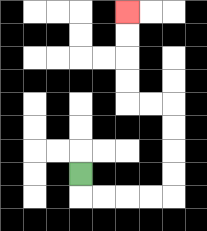{'start': '[3, 7]', 'end': '[5, 0]', 'path_directions': 'D,R,R,R,R,U,U,U,U,L,L,U,U,U,U', 'path_coordinates': '[[3, 7], [3, 8], [4, 8], [5, 8], [6, 8], [7, 8], [7, 7], [7, 6], [7, 5], [7, 4], [6, 4], [5, 4], [5, 3], [5, 2], [5, 1], [5, 0]]'}